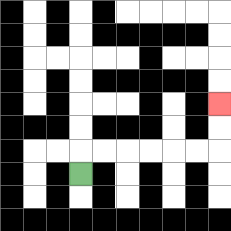{'start': '[3, 7]', 'end': '[9, 4]', 'path_directions': 'U,R,R,R,R,R,R,U,U', 'path_coordinates': '[[3, 7], [3, 6], [4, 6], [5, 6], [6, 6], [7, 6], [8, 6], [9, 6], [9, 5], [9, 4]]'}